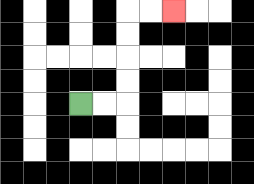{'start': '[3, 4]', 'end': '[7, 0]', 'path_directions': 'R,R,U,U,U,U,R,R', 'path_coordinates': '[[3, 4], [4, 4], [5, 4], [5, 3], [5, 2], [5, 1], [5, 0], [6, 0], [7, 0]]'}